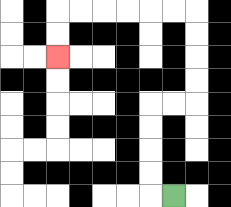{'start': '[7, 8]', 'end': '[2, 2]', 'path_directions': 'L,U,U,U,U,R,R,U,U,U,U,L,L,L,L,L,L,D,D', 'path_coordinates': '[[7, 8], [6, 8], [6, 7], [6, 6], [6, 5], [6, 4], [7, 4], [8, 4], [8, 3], [8, 2], [8, 1], [8, 0], [7, 0], [6, 0], [5, 0], [4, 0], [3, 0], [2, 0], [2, 1], [2, 2]]'}